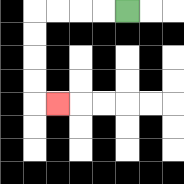{'start': '[5, 0]', 'end': '[2, 4]', 'path_directions': 'L,L,L,L,D,D,D,D,R', 'path_coordinates': '[[5, 0], [4, 0], [3, 0], [2, 0], [1, 0], [1, 1], [1, 2], [1, 3], [1, 4], [2, 4]]'}